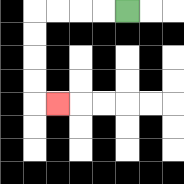{'start': '[5, 0]', 'end': '[2, 4]', 'path_directions': 'L,L,L,L,D,D,D,D,R', 'path_coordinates': '[[5, 0], [4, 0], [3, 0], [2, 0], [1, 0], [1, 1], [1, 2], [1, 3], [1, 4], [2, 4]]'}